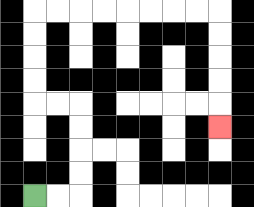{'start': '[1, 8]', 'end': '[9, 5]', 'path_directions': 'R,R,U,U,U,U,L,L,U,U,U,U,R,R,R,R,R,R,R,R,D,D,D,D,D', 'path_coordinates': '[[1, 8], [2, 8], [3, 8], [3, 7], [3, 6], [3, 5], [3, 4], [2, 4], [1, 4], [1, 3], [1, 2], [1, 1], [1, 0], [2, 0], [3, 0], [4, 0], [5, 0], [6, 0], [7, 0], [8, 0], [9, 0], [9, 1], [9, 2], [9, 3], [9, 4], [9, 5]]'}